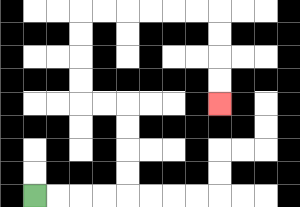{'start': '[1, 8]', 'end': '[9, 4]', 'path_directions': 'R,R,R,R,U,U,U,U,L,L,U,U,U,U,R,R,R,R,R,R,D,D,D,D', 'path_coordinates': '[[1, 8], [2, 8], [3, 8], [4, 8], [5, 8], [5, 7], [5, 6], [5, 5], [5, 4], [4, 4], [3, 4], [3, 3], [3, 2], [3, 1], [3, 0], [4, 0], [5, 0], [6, 0], [7, 0], [8, 0], [9, 0], [9, 1], [9, 2], [9, 3], [9, 4]]'}